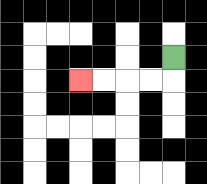{'start': '[7, 2]', 'end': '[3, 3]', 'path_directions': 'D,L,L,L,L', 'path_coordinates': '[[7, 2], [7, 3], [6, 3], [5, 3], [4, 3], [3, 3]]'}